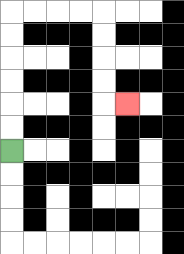{'start': '[0, 6]', 'end': '[5, 4]', 'path_directions': 'U,U,U,U,U,U,R,R,R,R,D,D,D,D,R', 'path_coordinates': '[[0, 6], [0, 5], [0, 4], [0, 3], [0, 2], [0, 1], [0, 0], [1, 0], [2, 0], [3, 0], [4, 0], [4, 1], [4, 2], [4, 3], [4, 4], [5, 4]]'}